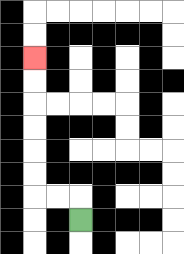{'start': '[3, 9]', 'end': '[1, 2]', 'path_directions': 'U,L,L,U,U,U,U,U,U', 'path_coordinates': '[[3, 9], [3, 8], [2, 8], [1, 8], [1, 7], [1, 6], [1, 5], [1, 4], [1, 3], [1, 2]]'}